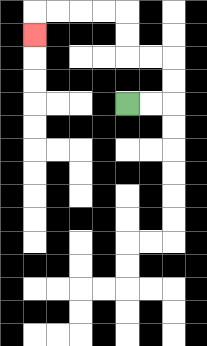{'start': '[5, 4]', 'end': '[1, 1]', 'path_directions': 'R,R,U,U,L,L,U,U,L,L,L,L,D', 'path_coordinates': '[[5, 4], [6, 4], [7, 4], [7, 3], [7, 2], [6, 2], [5, 2], [5, 1], [5, 0], [4, 0], [3, 0], [2, 0], [1, 0], [1, 1]]'}